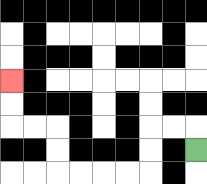{'start': '[8, 6]', 'end': '[0, 3]', 'path_directions': 'U,L,L,D,D,L,L,L,L,U,U,L,L,U,U', 'path_coordinates': '[[8, 6], [8, 5], [7, 5], [6, 5], [6, 6], [6, 7], [5, 7], [4, 7], [3, 7], [2, 7], [2, 6], [2, 5], [1, 5], [0, 5], [0, 4], [0, 3]]'}